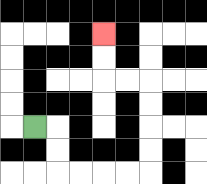{'start': '[1, 5]', 'end': '[4, 1]', 'path_directions': 'R,D,D,R,R,R,R,U,U,U,U,L,L,U,U', 'path_coordinates': '[[1, 5], [2, 5], [2, 6], [2, 7], [3, 7], [4, 7], [5, 7], [6, 7], [6, 6], [6, 5], [6, 4], [6, 3], [5, 3], [4, 3], [4, 2], [4, 1]]'}